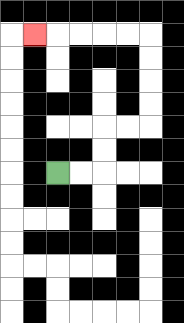{'start': '[2, 7]', 'end': '[1, 1]', 'path_directions': 'R,R,U,U,R,R,U,U,U,U,L,L,L,L,L', 'path_coordinates': '[[2, 7], [3, 7], [4, 7], [4, 6], [4, 5], [5, 5], [6, 5], [6, 4], [6, 3], [6, 2], [6, 1], [5, 1], [4, 1], [3, 1], [2, 1], [1, 1]]'}